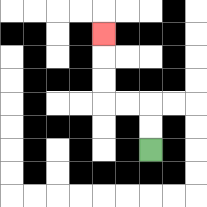{'start': '[6, 6]', 'end': '[4, 1]', 'path_directions': 'U,U,L,L,U,U,U', 'path_coordinates': '[[6, 6], [6, 5], [6, 4], [5, 4], [4, 4], [4, 3], [4, 2], [4, 1]]'}